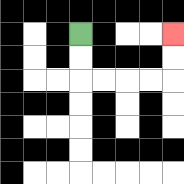{'start': '[3, 1]', 'end': '[7, 1]', 'path_directions': 'D,D,R,R,R,R,U,U', 'path_coordinates': '[[3, 1], [3, 2], [3, 3], [4, 3], [5, 3], [6, 3], [7, 3], [7, 2], [7, 1]]'}